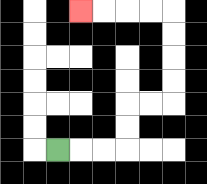{'start': '[2, 6]', 'end': '[3, 0]', 'path_directions': 'R,R,R,U,U,R,R,U,U,U,U,L,L,L,L', 'path_coordinates': '[[2, 6], [3, 6], [4, 6], [5, 6], [5, 5], [5, 4], [6, 4], [7, 4], [7, 3], [7, 2], [7, 1], [7, 0], [6, 0], [5, 0], [4, 0], [3, 0]]'}